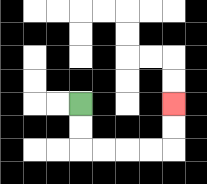{'start': '[3, 4]', 'end': '[7, 4]', 'path_directions': 'D,D,R,R,R,R,U,U', 'path_coordinates': '[[3, 4], [3, 5], [3, 6], [4, 6], [5, 6], [6, 6], [7, 6], [7, 5], [7, 4]]'}